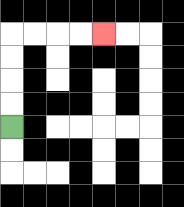{'start': '[0, 5]', 'end': '[4, 1]', 'path_directions': 'U,U,U,U,R,R,R,R', 'path_coordinates': '[[0, 5], [0, 4], [0, 3], [0, 2], [0, 1], [1, 1], [2, 1], [3, 1], [4, 1]]'}